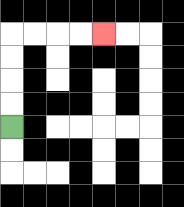{'start': '[0, 5]', 'end': '[4, 1]', 'path_directions': 'U,U,U,U,R,R,R,R', 'path_coordinates': '[[0, 5], [0, 4], [0, 3], [0, 2], [0, 1], [1, 1], [2, 1], [3, 1], [4, 1]]'}